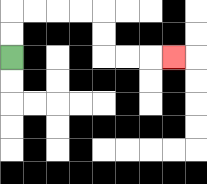{'start': '[0, 2]', 'end': '[7, 2]', 'path_directions': 'U,U,R,R,R,R,D,D,R,R,R', 'path_coordinates': '[[0, 2], [0, 1], [0, 0], [1, 0], [2, 0], [3, 0], [4, 0], [4, 1], [4, 2], [5, 2], [6, 2], [7, 2]]'}